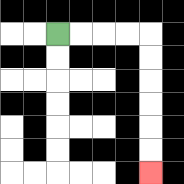{'start': '[2, 1]', 'end': '[6, 7]', 'path_directions': 'R,R,R,R,D,D,D,D,D,D', 'path_coordinates': '[[2, 1], [3, 1], [4, 1], [5, 1], [6, 1], [6, 2], [6, 3], [6, 4], [6, 5], [6, 6], [6, 7]]'}